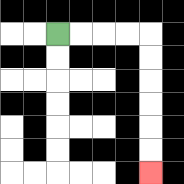{'start': '[2, 1]', 'end': '[6, 7]', 'path_directions': 'R,R,R,R,D,D,D,D,D,D', 'path_coordinates': '[[2, 1], [3, 1], [4, 1], [5, 1], [6, 1], [6, 2], [6, 3], [6, 4], [6, 5], [6, 6], [6, 7]]'}